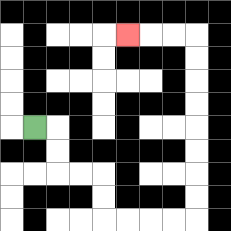{'start': '[1, 5]', 'end': '[5, 1]', 'path_directions': 'R,D,D,R,R,D,D,R,R,R,R,U,U,U,U,U,U,U,U,L,L,L', 'path_coordinates': '[[1, 5], [2, 5], [2, 6], [2, 7], [3, 7], [4, 7], [4, 8], [4, 9], [5, 9], [6, 9], [7, 9], [8, 9], [8, 8], [8, 7], [8, 6], [8, 5], [8, 4], [8, 3], [8, 2], [8, 1], [7, 1], [6, 1], [5, 1]]'}